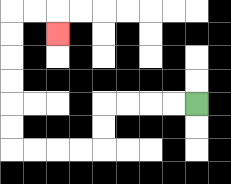{'start': '[8, 4]', 'end': '[2, 1]', 'path_directions': 'L,L,L,L,D,D,L,L,L,L,U,U,U,U,U,U,R,R,D', 'path_coordinates': '[[8, 4], [7, 4], [6, 4], [5, 4], [4, 4], [4, 5], [4, 6], [3, 6], [2, 6], [1, 6], [0, 6], [0, 5], [0, 4], [0, 3], [0, 2], [0, 1], [0, 0], [1, 0], [2, 0], [2, 1]]'}